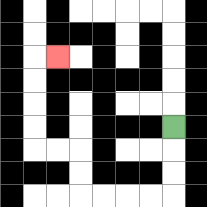{'start': '[7, 5]', 'end': '[2, 2]', 'path_directions': 'D,D,D,L,L,L,L,U,U,L,L,U,U,U,U,R', 'path_coordinates': '[[7, 5], [7, 6], [7, 7], [7, 8], [6, 8], [5, 8], [4, 8], [3, 8], [3, 7], [3, 6], [2, 6], [1, 6], [1, 5], [1, 4], [1, 3], [1, 2], [2, 2]]'}